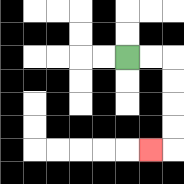{'start': '[5, 2]', 'end': '[6, 6]', 'path_directions': 'R,R,D,D,D,D,L', 'path_coordinates': '[[5, 2], [6, 2], [7, 2], [7, 3], [7, 4], [7, 5], [7, 6], [6, 6]]'}